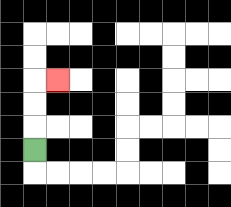{'start': '[1, 6]', 'end': '[2, 3]', 'path_directions': 'U,U,U,R', 'path_coordinates': '[[1, 6], [1, 5], [1, 4], [1, 3], [2, 3]]'}